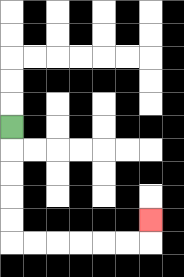{'start': '[0, 5]', 'end': '[6, 9]', 'path_directions': 'D,D,D,D,D,R,R,R,R,R,R,U', 'path_coordinates': '[[0, 5], [0, 6], [0, 7], [0, 8], [0, 9], [0, 10], [1, 10], [2, 10], [3, 10], [4, 10], [5, 10], [6, 10], [6, 9]]'}